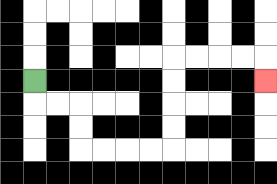{'start': '[1, 3]', 'end': '[11, 3]', 'path_directions': 'D,R,R,D,D,R,R,R,R,U,U,U,U,R,R,R,R,D', 'path_coordinates': '[[1, 3], [1, 4], [2, 4], [3, 4], [3, 5], [3, 6], [4, 6], [5, 6], [6, 6], [7, 6], [7, 5], [7, 4], [7, 3], [7, 2], [8, 2], [9, 2], [10, 2], [11, 2], [11, 3]]'}